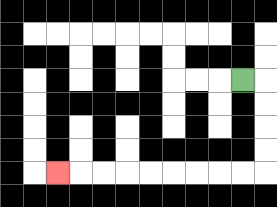{'start': '[10, 3]', 'end': '[2, 7]', 'path_directions': 'R,D,D,D,D,L,L,L,L,L,L,L,L,L', 'path_coordinates': '[[10, 3], [11, 3], [11, 4], [11, 5], [11, 6], [11, 7], [10, 7], [9, 7], [8, 7], [7, 7], [6, 7], [5, 7], [4, 7], [3, 7], [2, 7]]'}